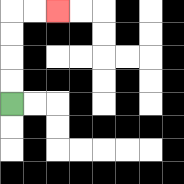{'start': '[0, 4]', 'end': '[2, 0]', 'path_directions': 'U,U,U,U,R,R', 'path_coordinates': '[[0, 4], [0, 3], [0, 2], [0, 1], [0, 0], [1, 0], [2, 0]]'}